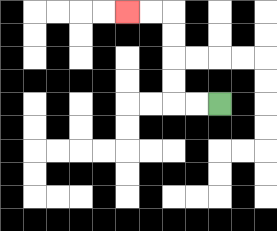{'start': '[9, 4]', 'end': '[5, 0]', 'path_directions': 'L,L,U,U,U,U,L,L', 'path_coordinates': '[[9, 4], [8, 4], [7, 4], [7, 3], [7, 2], [7, 1], [7, 0], [6, 0], [5, 0]]'}